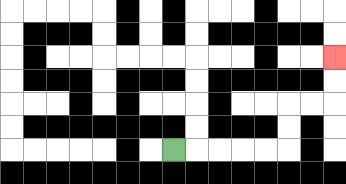{'start': '[7, 6]', 'end': '[14, 2]', 'path_directions': 'R,R,R,R,R,U,U,R,R,U,U', 'path_coordinates': '[[7, 6], [8, 6], [9, 6], [10, 6], [11, 6], [12, 6], [12, 5], [12, 4], [13, 4], [14, 4], [14, 3], [14, 2]]'}